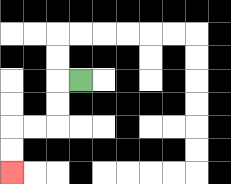{'start': '[3, 3]', 'end': '[0, 7]', 'path_directions': 'L,D,D,L,L,D,D', 'path_coordinates': '[[3, 3], [2, 3], [2, 4], [2, 5], [1, 5], [0, 5], [0, 6], [0, 7]]'}